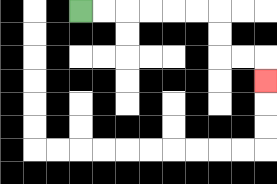{'start': '[3, 0]', 'end': '[11, 3]', 'path_directions': 'R,R,R,R,R,R,D,D,R,R,D', 'path_coordinates': '[[3, 0], [4, 0], [5, 0], [6, 0], [7, 0], [8, 0], [9, 0], [9, 1], [9, 2], [10, 2], [11, 2], [11, 3]]'}